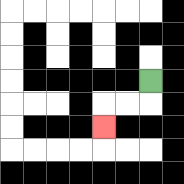{'start': '[6, 3]', 'end': '[4, 5]', 'path_directions': 'D,L,L,D', 'path_coordinates': '[[6, 3], [6, 4], [5, 4], [4, 4], [4, 5]]'}